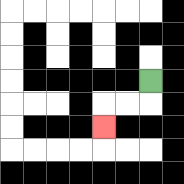{'start': '[6, 3]', 'end': '[4, 5]', 'path_directions': 'D,L,L,D', 'path_coordinates': '[[6, 3], [6, 4], [5, 4], [4, 4], [4, 5]]'}